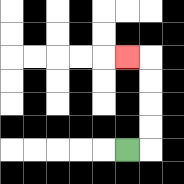{'start': '[5, 6]', 'end': '[5, 2]', 'path_directions': 'R,U,U,U,U,L', 'path_coordinates': '[[5, 6], [6, 6], [6, 5], [6, 4], [6, 3], [6, 2], [5, 2]]'}